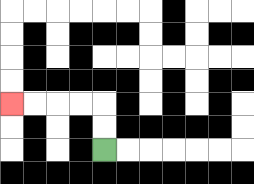{'start': '[4, 6]', 'end': '[0, 4]', 'path_directions': 'U,U,L,L,L,L', 'path_coordinates': '[[4, 6], [4, 5], [4, 4], [3, 4], [2, 4], [1, 4], [0, 4]]'}